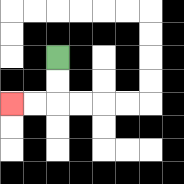{'start': '[2, 2]', 'end': '[0, 4]', 'path_directions': 'D,D,L,L', 'path_coordinates': '[[2, 2], [2, 3], [2, 4], [1, 4], [0, 4]]'}